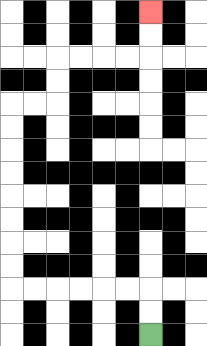{'start': '[6, 14]', 'end': '[6, 0]', 'path_directions': 'U,U,L,L,L,L,L,L,U,U,U,U,U,U,U,U,R,R,U,U,R,R,R,R,U,U', 'path_coordinates': '[[6, 14], [6, 13], [6, 12], [5, 12], [4, 12], [3, 12], [2, 12], [1, 12], [0, 12], [0, 11], [0, 10], [0, 9], [0, 8], [0, 7], [0, 6], [0, 5], [0, 4], [1, 4], [2, 4], [2, 3], [2, 2], [3, 2], [4, 2], [5, 2], [6, 2], [6, 1], [6, 0]]'}